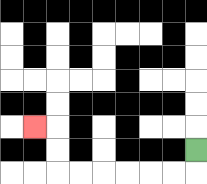{'start': '[8, 6]', 'end': '[1, 5]', 'path_directions': 'D,L,L,L,L,L,L,U,U,L', 'path_coordinates': '[[8, 6], [8, 7], [7, 7], [6, 7], [5, 7], [4, 7], [3, 7], [2, 7], [2, 6], [2, 5], [1, 5]]'}